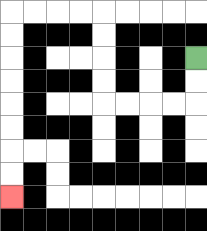{'start': '[8, 2]', 'end': '[0, 8]', 'path_directions': 'D,D,L,L,L,L,U,U,U,U,L,L,L,L,D,D,D,D,D,D,D,D', 'path_coordinates': '[[8, 2], [8, 3], [8, 4], [7, 4], [6, 4], [5, 4], [4, 4], [4, 3], [4, 2], [4, 1], [4, 0], [3, 0], [2, 0], [1, 0], [0, 0], [0, 1], [0, 2], [0, 3], [0, 4], [0, 5], [0, 6], [0, 7], [0, 8]]'}